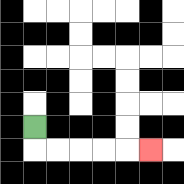{'start': '[1, 5]', 'end': '[6, 6]', 'path_directions': 'D,R,R,R,R,R', 'path_coordinates': '[[1, 5], [1, 6], [2, 6], [3, 6], [4, 6], [5, 6], [6, 6]]'}